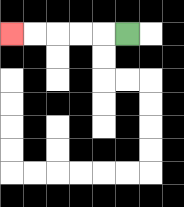{'start': '[5, 1]', 'end': '[0, 1]', 'path_directions': 'L,L,L,L,L', 'path_coordinates': '[[5, 1], [4, 1], [3, 1], [2, 1], [1, 1], [0, 1]]'}